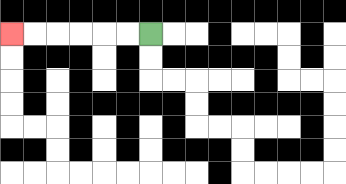{'start': '[6, 1]', 'end': '[0, 1]', 'path_directions': 'L,L,L,L,L,L', 'path_coordinates': '[[6, 1], [5, 1], [4, 1], [3, 1], [2, 1], [1, 1], [0, 1]]'}